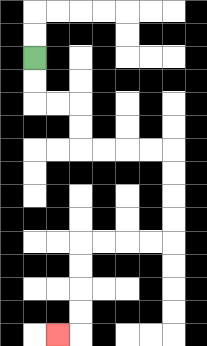{'start': '[1, 2]', 'end': '[2, 14]', 'path_directions': 'D,D,R,R,D,D,R,R,R,R,D,D,D,D,L,L,L,L,D,D,D,D,L', 'path_coordinates': '[[1, 2], [1, 3], [1, 4], [2, 4], [3, 4], [3, 5], [3, 6], [4, 6], [5, 6], [6, 6], [7, 6], [7, 7], [7, 8], [7, 9], [7, 10], [6, 10], [5, 10], [4, 10], [3, 10], [3, 11], [3, 12], [3, 13], [3, 14], [2, 14]]'}